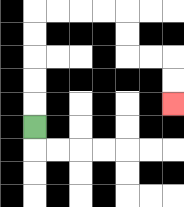{'start': '[1, 5]', 'end': '[7, 4]', 'path_directions': 'U,U,U,U,U,R,R,R,R,D,D,R,R,D,D', 'path_coordinates': '[[1, 5], [1, 4], [1, 3], [1, 2], [1, 1], [1, 0], [2, 0], [3, 0], [4, 0], [5, 0], [5, 1], [5, 2], [6, 2], [7, 2], [7, 3], [7, 4]]'}